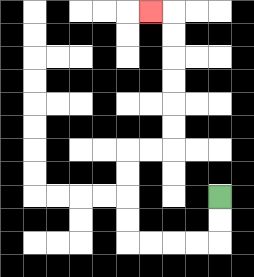{'start': '[9, 8]', 'end': '[6, 0]', 'path_directions': 'D,D,L,L,L,L,U,U,U,U,R,R,U,U,U,U,U,U,L', 'path_coordinates': '[[9, 8], [9, 9], [9, 10], [8, 10], [7, 10], [6, 10], [5, 10], [5, 9], [5, 8], [5, 7], [5, 6], [6, 6], [7, 6], [7, 5], [7, 4], [7, 3], [7, 2], [7, 1], [7, 0], [6, 0]]'}